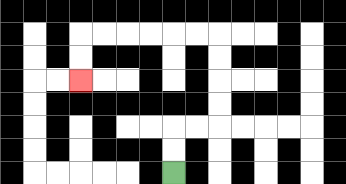{'start': '[7, 7]', 'end': '[3, 3]', 'path_directions': 'U,U,R,R,U,U,U,U,L,L,L,L,L,L,D,D', 'path_coordinates': '[[7, 7], [7, 6], [7, 5], [8, 5], [9, 5], [9, 4], [9, 3], [9, 2], [9, 1], [8, 1], [7, 1], [6, 1], [5, 1], [4, 1], [3, 1], [3, 2], [3, 3]]'}